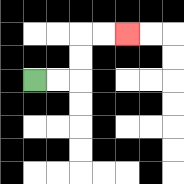{'start': '[1, 3]', 'end': '[5, 1]', 'path_directions': 'R,R,U,U,R,R', 'path_coordinates': '[[1, 3], [2, 3], [3, 3], [3, 2], [3, 1], [4, 1], [5, 1]]'}